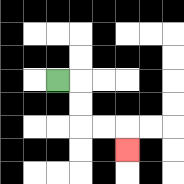{'start': '[2, 3]', 'end': '[5, 6]', 'path_directions': 'R,D,D,R,R,D', 'path_coordinates': '[[2, 3], [3, 3], [3, 4], [3, 5], [4, 5], [5, 5], [5, 6]]'}